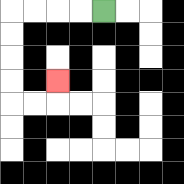{'start': '[4, 0]', 'end': '[2, 3]', 'path_directions': 'L,L,L,L,D,D,D,D,R,R,U', 'path_coordinates': '[[4, 0], [3, 0], [2, 0], [1, 0], [0, 0], [0, 1], [0, 2], [0, 3], [0, 4], [1, 4], [2, 4], [2, 3]]'}